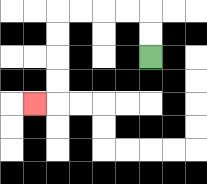{'start': '[6, 2]', 'end': '[1, 4]', 'path_directions': 'U,U,L,L,L,L,D,D,D,D,L', 'path_coordinates': '[[6, 2], [6, 1], [6, 0], [5, 0], [4, 0], [3, 0], [2, 0], [2, 1], [2, 2], [2, 3], [2, 4], [1, 4]]'}